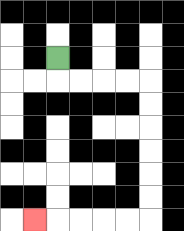{'start': '[2, 2]', 'end': '[1, 9]', 'path_directions': 'D,R,R,R,R,D,D,D,D,D,D,L,L,L,L,L', 'path_coordinates': '[[2, 2], [2, 3], [3, 3], [4, 3], [5, 3], [6, 3], [6, 4], [6, 5], [6, 6], [6, 7], [6, 8], [6, 9], [5, 9], [4, 9], [3, 9], [2, 9], [1, 9]]'}